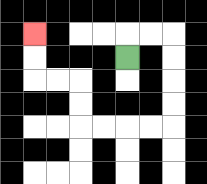{'start': '[5, 2]', 'end': '[1, 1]', 'path_directions': 'U,R,R,D,D,D,D,L,L,L,L,U,U,L,L,U,U', 'path_coordinates': '[[5, 2], [5, 1], [6, 1], [7, 1], [7, 2], [7, 3], [7, 4], [7, 5], [6, 5], [5, 5], [4, 5], [3, 5], [3, 4], [3, 3], [2, 3], [1, 3], [1, 2], [1, 1]]'}